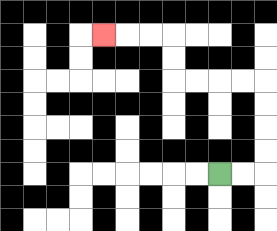{'start': '[9, 7]', 'end': '[4, 1]', 'path_directions': 'R,R,U,U,U,U,L,L,L,L,U,U,L,L,L', 'path_coordinates': '[[9, 7], [10, 7], [11, 7], [11, 6], [11, 5], [11, 4], [11, 3], [10, 3], [9, 3], [8, 3], [7, 3], [7, 2], [7, 1], [6, 1], [5, 1], [4, 1]]'}